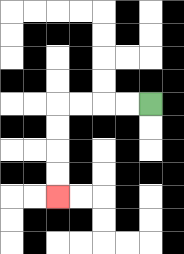{'start': '[6, 4]', 'end': '[2, 8]', 'path_directions': 'L,L,L,L,D,D,D,D', 'path_coordinates': '[[6, 4], [5, 4], [4, 4], [3, 4], [2, 4], [2, 5], [2, 6], [2, 7], [2, 8]]'}